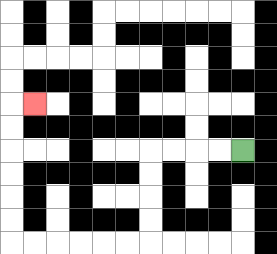{'start': '[10, 6]', 'end': '[1, 4]', 'path_directions': 'L,L,L,L,D,D,D,D,L,L,L,L,L,L,U,U,U,U,U,U,R', 'path_coordinates': '[[10, 6], [9, 6], [8, 6], [7, 6], [6, 6], [6, 7], [6, 8], [6, 9], [6, 10], [5, 10], [4, 10], [3, 10], [2, 10], [1, 10], [0, 10], [0, 9], [0, 8], [0, 7], [0, 6], [0, 5], [0, 4], [1, 4]]'}